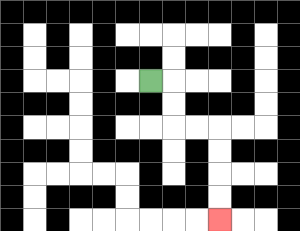{'start': '[6, 3]', 'end': '[9, 9]', 'path_directions': 'R,D,D,R,R,D,D,D,D', 'path_coordinates': '[[6, 3], [7, 3], [7, 4], [7, 5], [8, 5], [9, 5], [9, 6], [9, 7], [9, 8], [9, 9]]'}